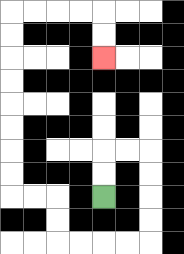{'start': '[4, 8]', 'end': '[4, 2]', 'path_directions': 'U,U,R,R,D,D,D,D,L,L,L,L,U,U,L,L,U,U,U,U,U,U,U,U,R,R,R,R,D,D', 'path_coordinates': '[[4, 8], [4, 7], [4, 6], [5, 6], [6, 6], [6, 7], [6, 8], [6, 9], [6, 10], [5, 10], [4, 10], [3, 10], [2, 10], [2, 9], [2, 8], [1, 8], [0, 8], [0, 7], [0, 6], [0, 5], [0, 4], [0, 3], [0, 2], [0, 1], [0, 0], [1, 0], [2, 0], [3, 0], [4, 0], [4, 1], [4, 2]]'}